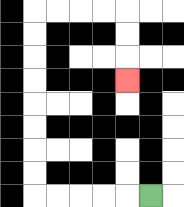{'start': '[6, 8]', 'end': '[5, 3]', 'path_directions': 'L,L,L,L,L,U,U,U,U,U,U,U,U,R,R,R,R,D,D,D', 'path_coordinates': '[[6, 8], [5, 8], [4, 8], [3, 8], [2, 8], [1, 8], [1, 7], [1, 6], [1, 5], [1, 4], [1, 3], [1, 2], [1, 1], [1, 0], [2, 0], [3, 0], [4, 0], [5, 0], [5, 1], [5, 2], [5, 3]]'}